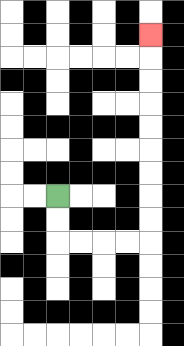{'start': '[2, 8]', 'end': '[6, 1]', 'path_directions': 'D,D,R,R,R,R,U,U,U,U,U,U,U,U,U', 'path_coordinates': '[[2, 8], [2, 9], [2, 10], [3, 10], [4, 10], [5, 10], [6, 10], [6, 9], [6, 8], [6, 7], [6, 6], [6, 5], [6, 4], [6, 3], [6, 2], [6, 1]]'}